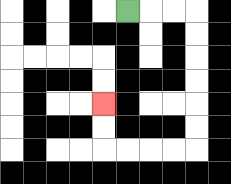{'start': '[5, 0]', 'end': '[4, 4]', 'path_directions': 'R,R,R,D,D,D,D,D,D,L,L,L,L,U,U', 'path_coordinates': '[[5, 0], [6, 0], [7, 0], [8, 0], [8, 1], [8, 2], [8, 3], [8, 4], [8, 5], [8, 6], [7, 6], [6, 6], [5, 6], [4, 6], [4, 5], [4, 4]]'}